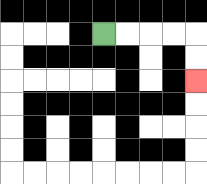{'start': '[4, 1]', 'end': '[8, 3]', 'path_directions': 'R,R,R,R,D,D', 'path_coordinates': '[[4, 1], [5, 1], [6, 1], [7, 1], [8, 1], [8, 2], [8, 3]]'}